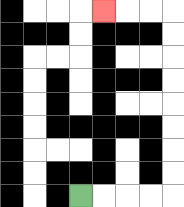{'start': '[3, 8]', 'end': '[4, 0]', 'path_directions': 'R,R,R,R,U,U,U,U,U,U,U,U,L,L,L', 'path_coordinates': '[[3, 8], [4, 8], [5, 8], [6, 8], [7, 8], [7, 7], [7, 6], [7, 5], [7, 4], [7, 3], [7, 2], [7, 1], [7, 0], [6, 0], [5, 0], [4, 0]]'}